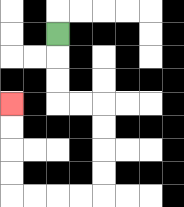{'start': '[2, 1]', 'end': '[0, 4]', 'path_directions': 'D,D,D,R,R,D,D,D,D,L,L,L,L,U,U,U,U', 'path_coordinates': '[[2, 1], [2, 2], [2, 3], [2, 4], [3, 4], [4, 4], [4, 5], [4, 6], [4, 7], [4, 8], [3, 8], [2, 8], [1, 8], [0, 8], [0, 7], [0, 6], [0, 5], [0, 4]]'}